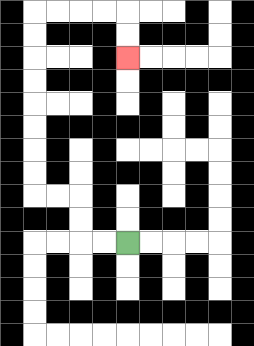{'start': '[5, 10]', 'end': '[5, 2]', 'path_directions': 'L,L,U,U,L,L,U,U,U,U,U,U,U,U,R,R,R,R,D,D', 'path_coordinates': '[[5, 10], [4, 10], [3, 10], [3, 9], [3, 8], [2, 8], [1, 8], [1, 7], [1, 6], [1, 5], [1, 4], [1, 3], [1, 2], [1, 1], [1, 0], [2, 0], [3, 0], [4, 0], [5, 0], [5, 1], [5, 2]]'}